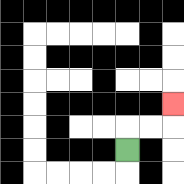{'start': '[5, 6]', 'end': '[7, 4]', 'path_directions': 'U,R,R,U', 'path_coordinates': '[[5, 6], [5, 5], [6, 5], [7, 5], [7, 4]]'}